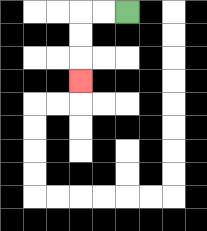{'start': '[5, 0]', 'end': '[3, 3]', 'path_directions': 'L,L,D,D,D', 'path_coordinates': '[[5, 0], [4, 0], [3, 0], [3, 1], [3, 2], [3, 3]]'}